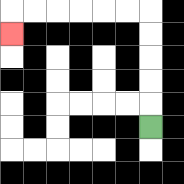{'start': '[6, 5]', 'end': '[0, 1]', 'path_directions': 'U,U,U,U,U,L,L,L,L,L,L,D', 'path_coordinates': '[[6, 5], [6, 4], [6, 3], [6, 2], [6, 1], [6, 0], [5, 0], [4, 0], [3, 0], [2, 0], [1, 0], [0, 0], [0, 1]]'}